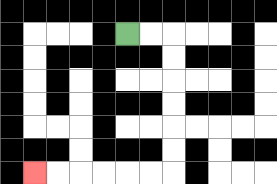{'start': '[5, 1]', 'end': '[1, 7]', 'path_directions': 'R,R,D,D,D,D,D,D,L,L,L,L,L,L', 'path_coordinates': '[[5, 1], [6, 1], [7, 1], [7, 2], [7, 3], [7, 4], [7, 5], [7, 6], [7, 7], [6, 7], [5, 7], [4, 7], [3, 7], [2, 7], [1, 7]]'}